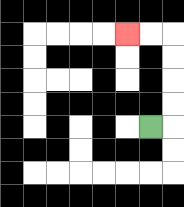{'start': '[6, 5]', 'end': '[5, 1]', 'path_directions': 'R,U,U,U,U,L,L', 'path_coordinates': '[[6, 5], [7, 5], [7, 4], [7, 3], [7, 2], [7, 1], [6, 1], [5, 1]]'}